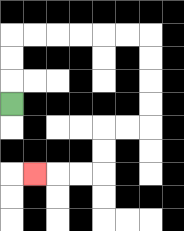{'start': '[0, 4]', 'end': '[1, 7]', 'path_directions': 'U,U,U,R,R,R,R,R,R,D,D,D,D,L,L,D,D,L,L,L', 'path_coordinates': '[[0, 4], [0, 3], [0, 2], [0, 1], [1, 1], [2, 1], [3, 1], [4, 1], [5, 1], [6, 1], [6, 2], [6, 3], [6, 4], [6, 5], [5, 5], [4, 5], [4, 6], [4, 7], [3, 7], [2, 7], [1, 7]]'}